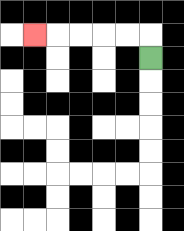{'start': '[6, 2]', 'end': '[1, 1]', 'path_directions': 'U,L,L,L,L,L', 'path_coordinates': '[[6, 2], [6, 1], [5, 1], [4, 1], [3, 1], [2, 1], [1, 1]]'}